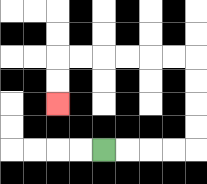{'start': '[4, 6]', 'end': '[2, 4]', 'path_directions': 'R,R,R,R,U,U,U,U,L,L,L,L,L,L,D,D', 'path_coordinates': '[[4, 6], [5, 6], [6, 6], [7, 6], [8, 6], [8, 5], [8, 4], [8, 3], [8, 2], [7, 2], [6, 2], [5, 2], [4, 2], [3, 2], [2, 2], [2, 3], [2, 4]]'}